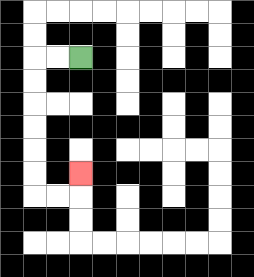{'start': '[3, 2]', 'end': '[3, 7]', 'path_directions': 'L,L,D,D,D,D,D,D,R,R,U', 'path_coordinates': '[[3, 2], [2, 2], [1, 2], [1, 3], [1, 4], [1, 5], [1, 6], [1, 7], [1, 8], [2, 8], [3, 8], [3, 7]]'}